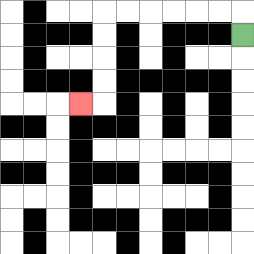{'start': '[10, 1]', 'end': '[3, 4]', 'path_directions': 'U,L,L,L,L,L,L,D,D,D,D,L', 'path_coordinates': '[[10, 1], [10, 0], [9, 0], [8, 0], [7, 0], [6, 0], [5, 0], [4, 0], [4, 1], [4, 2], [4, 3], [4, 4], [3, 4]]'}